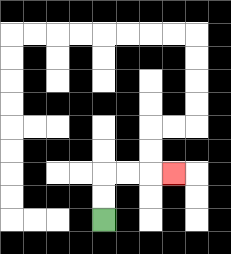{'start': '[4, 9]', 'end': '[7, 7]', 'path_directions': 'U,U,R,R,R', 'path_coordinates': '[[4, 9], [4, 8], [4, 7], [5, 7], [6, 7], [7, 7]]'}